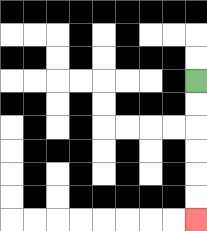{'start': '[8, 3]', 'end': '[8, 9]', 'path_directions': 'D,D,D,D,D,D', 'path_coordinates': '[[8, 3], [8, 4], [8, 5], [8, 6], [8, 7], [8, 8], [8, 9]]'}